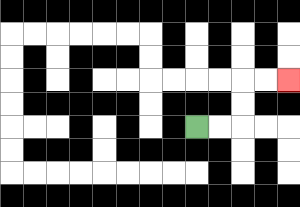{'start': '[8, 5]', 'end': '[12, 3]', 'path_directions': 'R,R,U,U,R,R', 'path_coordinates': '[[8, 5], [9, 5], [10, 5], [10, 4], [10, 3], [11, 3], [12, 3]]'}